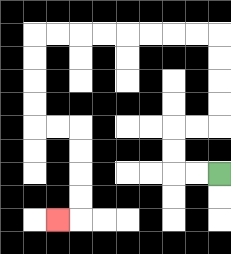{'start': '[9, 7]', 'end': '[2, 9]', 'path_directions': 'L,L,U,U,R,R,U,U,U,U,L,L,L,L,L,L,L,L,D,D,D,D,R,R,D,D,D,D,L', 'path_coordinates': '[[9, 7], [8, 7], [7, 7], [7, 6], [7, 5], [8, 5], [9, 5], [9, 4], [9, 3], [9, 2], [9, 1], [8, 1], [7, 1], [6, 1], [5, 1], [4, 1], [3, 1], [2, 1], [1, 1], [1, 2], [1, 3], [1, 4], [1, 5], [2, 5], [3, 5], [3, 6], [3, 7], [3, 8], [3, 9], [2, 9]]'}